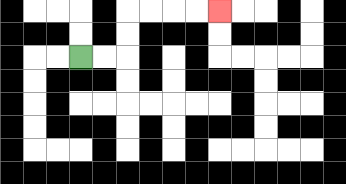{'start': '[3, 2]', 'end': '[9, 0]', 'path_directions': 'R,R,U,U,R,R,R,R', 'path_coordinates': '[[3, 2], [4, 2], [5, 2], [5, 1], [5, 0], [6, 0], [7, 0], [8, 0], [9, 0]]'}